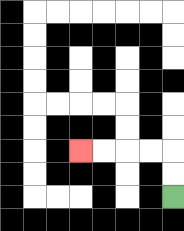{'start': '[7, 8]', 'end': '[3, 6]', 'path_directions': 'U,U,L,L,L,L', 'path_coordinates': '[[7, 8], [7, 7], [7, 6], [6, 6], [5, 6], [4, 6], [3, 6]]'}